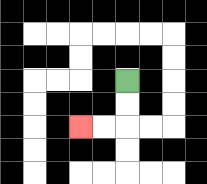{'start': '[5, 3]', 'end': '[3, 5]', 'path_directions': 'D,D,L,L', 'path_coordinates': '[[5, 3], [5, 4], [5, 5], [4, 5], [3, 5]]'}